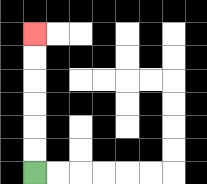{'start': '[1, 7]', 'end': '[1, 1]', 'path_directions': 'U,U,U,U,U,U', 'path_coordinates': '[[1, 7], [1, 6], [1, 5], [1, 4], [1, 3], [1, 2], [1, 1]]'}